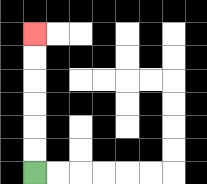{'start': '[1, 7]', 'end': '[1, 1]', 'path_directions': 'U,U,U,U,U,U', 'path_coordinates': '[[1, 7], [1, 6], [1, 5], [1, 4], [1, 3], [1, 2], [1, 1]]'}